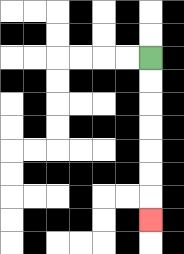{'start': '[6, 2]', 'end': '[6, 9]', 'path_directions': 'D,D,D,D,D,D,D', 'path_coordinates': '[[6, 2], [6, 3], [6, 4], [6, 5], [6, 6], [6, 7], [6, 8], [6, 9]]'}